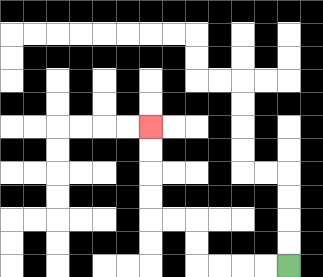{'start': '[12, 11]', 'end': '[6, 5]', 'path_directions': 'L,L,L,L,U,U,L,L,U,U,U,U', 'path_coordinates': '[[12, 11], [11, 11], [10, 11], [9, 11], [8, 11], [8, 10], [8, 9], [7, 9], [6, 9], [6, 8], [6, 7], [6, 6], [6, 5]]'}